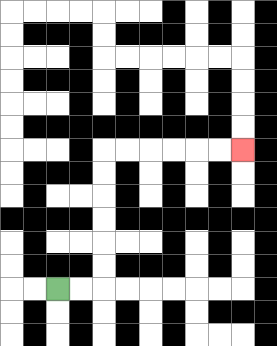{'start': '[2, 12]', 'end': '[10, 6]', 'path_directions': 'R,R,U,U,U,U,U,U,R,R,R,R,R,R', 'path_coordinates': '[[2, 12], [3, 12], [4, 12], [4, 11], [4, 10], [4, 9], [4, 8], [4, 7], [4, 6], [5, 6], [6, 6], [7, 6], [8, 6], [9, 6], [10, 6]]'}